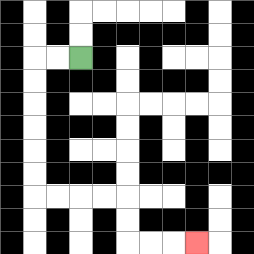{'start': '[3, 2]', 'end': '[8, 10]', 'path_directions': 'L,L,D,D,D,D,D,D,R,R,R,R,D,D,R,R,R', 'path_coordinates': '[[3, 2], [2, 2], [1, 2], [1, 3], [1, 4], [1, 5], [1, 6], [1, 7], [1, 8], [2, 8], [3, 8], [4, 8], [5, 8], [5, 9], [5, 10], [6, 10], [7, 10], [8, 10]]'}